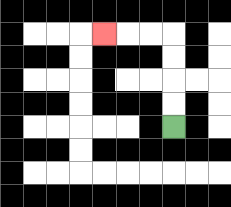{'start': '[7, 5]', 'end': '[4, 1]', 'path_directions': 'U,U,U,U,L,L,L', 'path_coordinates': '[[7, 5], [7, 4], [7, 3], [7, 2], [7, 1], [6, 1], [5, 1], [4, 1]]'}